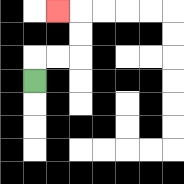{'start': '[1, 3]', 'end': '[2, 0]', 'path_directions': 'U,R,R,U,U,L', 'path_coordinates': '[[1, 3], [1, 2], [2, 2], [3, 2], [3, 1], [3, 0], [2, 0]]'}